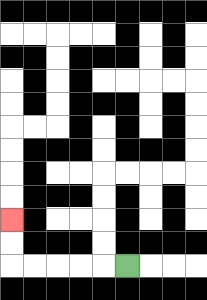{'start': '[5, 11]', 'end': '[0, 9]', 'path_directions': 'L,L,L,L,L,U,U', 'path_coordinates': '[[5, 11], [4, 11], [3, 11], [2, 11], [1, 11], [0, 11], [0, 10], [0, 9]]'}